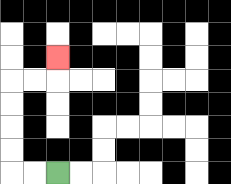{'start': '[2, 7]', 'end': '[2, 2]', 'path_directions': 'L,L,U,U,U,U,R,R,U', 'path_coordinates': '[[2, 7], [1, 7], [0, 7], [0, 6], [0, 5], [0, 4], [0, 3], [1, 3], [2, 3], [2, 2]]'}